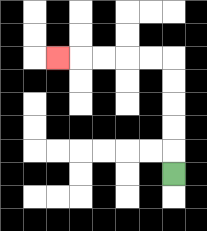{'start': '[7, 7]', 'end': '[2, 2]', 'path_directions': 'U,U,U,U,U,L,L,L,L,L', 'path_coordinates': '[[7, 7], [7, 6], [7, 5], [7, 4], [7, 3], [7, 2], [6, 2], [5, 2], [4, 2], [3, 2], [2, 2]]'}